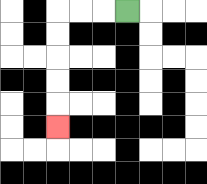{'start': '[5, 0]', 'end': '[2, 5]', 'path_directions': 'L,L,L,D,D,D,D,D', 'path_coordinates': '[[5, 0], [4, 0], [3, 0], [2, 0], [2, 1], [2, 2], [2, 3], [2, 4], [2, 5]]'}